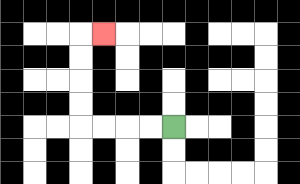{'start': '[7, 5]', 'end': '[4, 1]', 'path_directions': 'L,L,L,L,U,U,U,U,R', 'path_coordinates': '[[7, 5], [6, 5], [5, 5], [4, 5], [3, 5], [3, 4], [3, 3], [3, 2], [3, 1], [4, 1]]'}